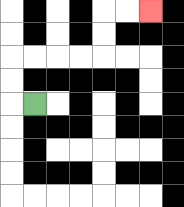{'start': '[1, 4]', 'end': '[6, 0]', 'path_directions': 'L,U,U,R,R,R,R,U,U,R,R', 'path_coordinates': '[[1, 4], [0, 4], [0, 3], [0, 2], [1, 2], [2, 2], [3, 2], [4, 2], [4, 1], [4, 0], [5, 0], [6, 0]]'}